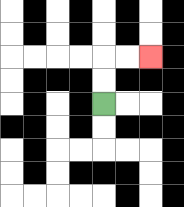{'start': '[4, 4]', 'end': '[6, 2]', 'path_directions': 'U,U,R,R', 'path_coordinates': '[[4, 4], [4, 3], [4, 2], [5, 2], [6, 2]]'}